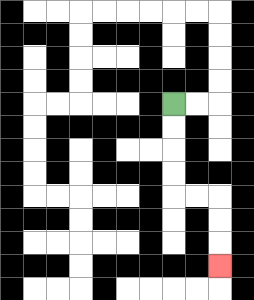{'start': '[7, 4]', 'end': '[9, 11]', 'path_directions': 'D,D,D,D,R,R,D,D,D', 'path_coordinates': '[[7, 4], [7, 5], [7, 6], [7, 7], [7, 8], [8, 8], [9, 8], [9, 9], [9, 10], [9, 11]]'}